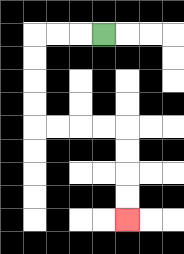{'start': '[4, 1]', 'end': '[5, 9]', 'path_directions': 'L,L,L,D,D,D,D,R,R,R,R,D,D,D,D', 'path_coordinates': '[[4, 1], [3, 1], [2, 1], [1, 1], [1, 2], [1, 3], [1, 4], [1, 5], [2, 5], [3, 5], [4, 5], [5, 5], [5, 6], [5, 7], [5, 8], [5, 9]]'}